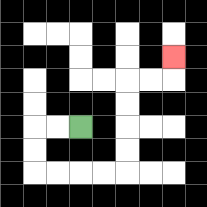{'start': '[3, 5]', 'end': '[7, 2]', 'path_directions': 'L,L,D,D,R,R,R,R,U,U,U,U,R,R,U', 'path_coordinates': '[[3, 5], [2, 5], [1, 5], [1, 6], [1, 7], [2, 7], [3, 7], [4, 7], [5, 7], [5, 6], [5, 5], [5, 4], [5, 3], [6, 3], [7, 3], [7, 2]]'}